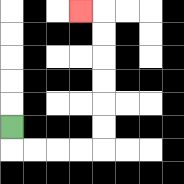{'start': '[0, 5]', 'end': '[3, 0]', 'path_directions': 'D,R,R,R,R,U,U,U,U,U,U,L', 'path_coordinates': '[[0, 5], [0, 6], [1, 6], [2, 6], [3, 6], [4, 6], [4, 5], [4, 4], [4, 3], [4, 2], [4, 1], [4, 0], [3, 0]]'}